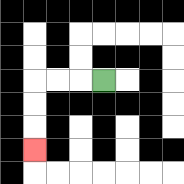{'start': '[4, 3]', 'end': '[1, 6]', 'path_directions': 'L,L,L,D,D,D', 'path_coordinates': '[[4, 3], [3, 3], [2, 3], [1, 3], [1, 4], [1, 5], [1, 6]]'}